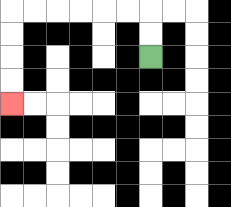{'start': '[6, 2]', 'end': '[0, 4]', 'path_directions': 'U,U,L,L,L,L,L,L,D,D,D,D', 'path_coordinates': '[[6, 2], [6, 1], [6, 0], [5, 0], [4, 0], [3, 0], [2, 0], [1, 0], [0, 0], [0, 1], [0, 2], [0, 3], [0, 4]]'}